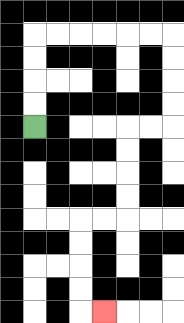{'start': '[1, 5]', 'end': '[4, 13]', 'path_directions': 'U,U,U,U,R,R,R,R,R,R,D,D,D,D,L,L,D,D,D,D,L,L,D,D,D,D,R', 'path_coordinates': '[[1, 5], [1, 4], [1, 3], [1, 2], [1, 1], [2, 1], [3, 1], [4, 1], [5, 1], [6, 1], [7, 1], [7, 2], [7, 3], [7, 4], [7, 5], [6, 5], [5, 5], [5, 6], [5, 7], [5, 8], [5, 9], [4, 9], [3, 9], [3, 10], [3, 11], [3, 12], [3, 13], [4, 13]]'}